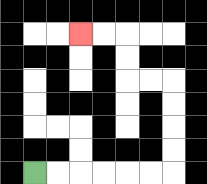{'start': '[1, 7]', 'end': '[3, 1]', 'path_directions': 'R,R,R,R,R,R,U,U,U,U,L,L,U,U,L,L', 'path_coordinates': '[[1, 7], [2, 7], [3, 7], [4, 7], [5, 7], [6, 7], [7, 7], [7, 6], [7, 5], [7, 4], [7, 3], [6, 3], [5, 3], [5, 2], [5, 1], [4, 1], [3, 1]]'}